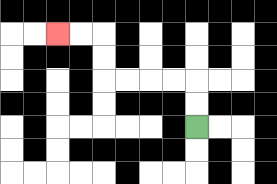{'start': '[8, 5]', 'end': '[2, 1]', 'path_directions': 'U,U,L,L,L,L,U,U,L,L', 'path_coordinates': '[[8, 5], [8, 4], [8, 3], [7, 3], [6, 3], [5, 3], [4, 3], [4, 2], [4, 1], [3, 1], [2, 1]]'}